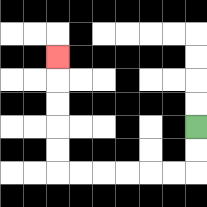{'start': '[8, 5]', 'end': '[2, 2]', 'path_directions': 'D,D,L,L,L,L,L,L,U,U,U,U,U', 'path_coordinates': '[[8, 5], [8, 6], [8, 7], [7, 7], [6, 7], [5, 7], [4, 7], [3, 7], [2, 7], [2, 6], [2, 5], [2, 4], [2, 3], [2, 2]]'}